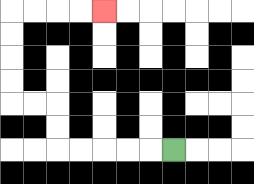{'start': '[7, 6]', 'end': '[4, 0]', 'path_directions': 'L,L,L,L,L,U,U,L,L,U,U,U,U,R,R,R,R', 'path_coordinates': '[[7, 6], [6, 6], [5, 6], [4, 6], [3, 6], [2, 6], [2, 5], [2, 4], [1, 4], [0, 4], [0, 3], [0, 2], [0, 1], [0, 0], [1, 0], [2, 0], [3, 0], [4, 0]]'}